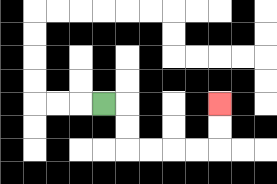{'start': '[4, 4]', 'end': '[9, 4]', 'path_directions': 'R,D,D,R,R,R,R,U,U', 'path_coordinates': '[[4, 4], [5, 4], [5, 5], [5, 6], [6, 6], [7, 6], [8, 6], [9, 6], [9, 5], [9, 4]]'}